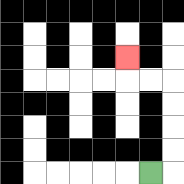{'start': '[6, 7]', 'end': '[5, 2]', 'path_directions': 'R,U,U,U,U,L,L,U', 'path_coordinates': '[[6, 7], [7, 7], [7, 6], [7, 5], [7, 4], [7, 3], [6, 3], [5, 3], [5, 2]]'}